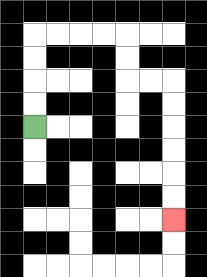{'start': '[1, 5]', 'end': '[7, 9]', 'path_directions': 'U,U,U,U,R,R,R,R,D,D,R,R,D,D,D,D,D,D', 'path_coordinates': '[[1, 5], [1, 4], [1, 3], [1, 2], [1, 1], [2, 1], [3, 1], [4, 1], [5, 1], [5, 2], [5, 3], [6, 3], [7, 3], [7, 4], [7, 5], [7, 6], [7, 7], [7, 8], [7, 9]]'}